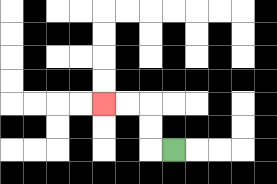{'start': '[7, 6]', 'end': '[4, 4]', 'path_directions': 'L,U,U,L,L', 'path_coordinates': '[[7, 6], [6, 6], [6, 5], [6, 4], [5, 4], [4, 4]]'}